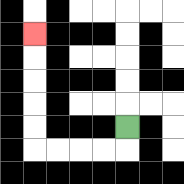{'start': '[5, 5]', 'end': '[1, 1]', 'path_directions': 'D,L,L,L,L,U,U,U,U,U', 'path_coordinates': '[[5, 5], [5, 6], [4, 6], [3, 6], [2, 6], [1, 6], [1, 5], [1, 4], [1, 3], [1, 2], [1, 1]]'}